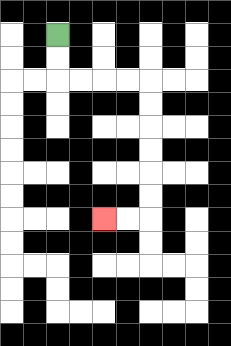{'start': '[2, 1]', 'end': '[4, 9]', 'path_directions': 'D,D,R,R,R,R,D,D,D,D,D,D,L,L', 'path_coordinates': '[[2, 1], [2, 2], [2, 3], [3, 3], [4, 3], [5, 3], [6, 3], [6, 4], [6, 5], [6, 6], [6, 7], [6, 8], [6, 9], [5, 9], [4, 9]]'}